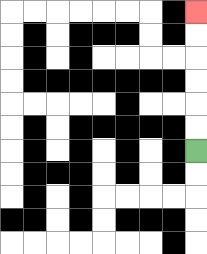{'start': '[8, 6]', 'end': '[8, 0]', 'path_directions': 'U,U,U,U,U,U', 'path_coordinates': '[[8, 6], [8, 5], [8, 4], [8, 3], [8, 2], [8, 1], [8, 0]]'}